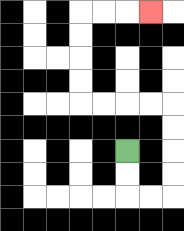{'start': '[5, 6]', 'end': '[6, 0]', 'path_directions': 'D,D,R,R,U,U,U,U,L,L,L,L,U,U,U,U,R,R,R', 'path_coordinates': '[[5, 6], [5, 7], [5, 8], [6, 8], [7, 8], [7, 7], [7, 6], [7, 5], [7, 4], [6, 4], [5, 4], [4, 4], [3, 4], [3, 3], [3, 2], [3, 1], [3, 0], [4, 0], [5, 0], [6, 0]]'}